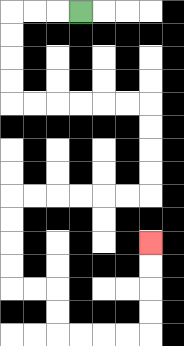{'start': '[3, 0]', 'end': '[6, 10]', 'path_directions': 'L,L,L,D,D,D,D,R,R,R,R,R,R,D,D,D,D,L,L,L,L,L,L,D,D,D,D,R,R,D,D,R,R,R,R,U,U,U,U', 'path_coordinates': '[[3, 0], [2, 0], [1, 0], [0, 0], [0, 1], [0, 2], [0, 3], [0, 4], [1, 4], [2, 4], [3, 4], [4, 4], [5, 4], [6, 4], [6, 5], [6, 6], [6, 7], [6, 8], [5, 8], [4, 8], [3, 8], [2, 8], [1, 8], [0, 8], [0, 9], [0, 10], [0, 11], [0, 12], [1, 12], [2, 12], [2, 13], [2, 14], [3, 14], [4, 14], [5, 14], [6, 14], [6, 13], [6, 12], [6, 11], [6, 10]]'}